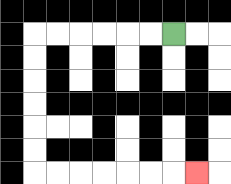{'start': '[7, 1]', 'end': '[8, 7]', 'path_directions': 'L,L,L,L,L,L,D,D,D,D,D,D,R,R,R,R,R,R,R', 'path_coordinates': '[[7, 1], [6, 1], [5, 1], [4, 1], [3, 1], [2, 1], [1, 1], [1, 2], [1, 3], [1, 4], [1, 5], [1, 6], [1, 7], [2, 7], [3, 7], [4, 7], [5, 7], [6, 7], [7, 7], [8, 7]]'}